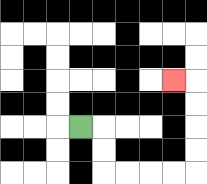{'start': '[3, 5]', 'end': '[7, 3]', 'path_directions': 'R,D,D,R,R,R,R,U,U,U,U,L', 'path_coordinates': '[[3, 5], [4, 5], [4, 6], [4, 7], [5, 7], [6, 7], [7, 7], [8, 7], [8, 6], [8, 5], [8, 4], [8, 3], [7, 3]]'}